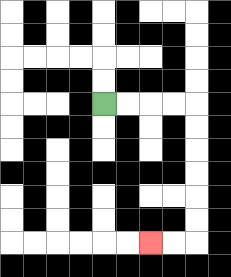{'start': '[4, 4]', 'end': '[6, 10]', 'path_directions': 'R,R,R,R,D,D,D,D,D,D,L,L', 'path_coordinates': '[[4, 4], [5, 4], [6, 4], [7, 4], [8, 4], [8, 5], [8, 6], [8, 7], [8, 8], [8, 9], [8, 10], [7, 10], [6, 10]]'}